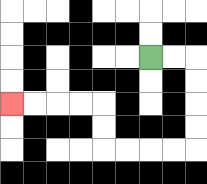{'start': '[6, 2]', 'end': '[0, 4]', 'path_directions': 'R,R,D,D,D,D,L,L,L,L,U,U,L,L,L,L', 'path_coordinates': '[[6, 2], [7, 2], [8, 2], [8, 3], [8, 4], [8, 5], [8, 6], [7, 6], [6, 6], [5, 6], [4, 6], [4, 5], [4, 4], [3, 4], [2, 4], [1, 4], [0, 4]]'}